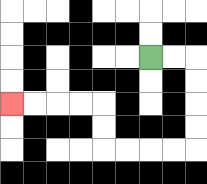{'start': '[6, 2]', 'end': '[0, 4]', 'path_directions': 'R,R,D,D,D,D,L,L,L,L,U,U,L,L,L,L', 'path_coordinates': '[[6, 2], [7, 2], [8, 2], [8, 3], [8, 4], [8, 5], [8, 6], [7, 6], [6, 6], [5, 6], [4, 6], [4, 5], [4, 4], [3, 4], [2, 4], [1, 4], [0, 4]]'}